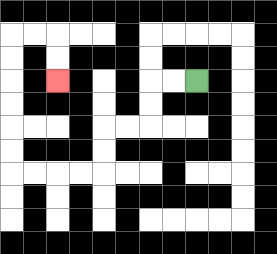{'start': '[8, 3]', 'end': '[2, 3]', 'path_directions': 'L,L,D,D,L,L,D,D,L,L,L,L,U,U,U,U,U,U,R,R,D,D', 'path_coordinates': '[[8, 3], [7, 3], [6, 3], [6, 4], [6, 5], [5, 5], [4, 5], [4, 6], [4, 7], [3, 7], [2, 7], [1, 7], [0, 7], [0, 6], [0, 5], [0, 4], [0, 3], [0, 2], [0, 1], [1, 1], [2, 1], [2, 2], [2, 3]]'}